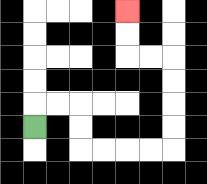{'start': '[1, 5]', 'end': '[5, 0]', 'path_directions': 'U,R,R,D,D,R,R,R,R,U,U,U,U,L,L,U,U', 'path_coordinates': '[[1, 5], [1, 4], [2, 4], [3, 4], [3, 5], [3, 6], [4, 6], [5, 6], [6, 6], [7, 6], [7, 5], [7, 4], [7, 3], [7, 2], [6, 2], [5, 2], [5, 1], [5, 0]]'}